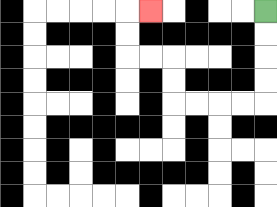{'start': '[11, 0]', 'end': '[6, 0]', 'path_directions': 'D,D,D,D,L,L,L,L,U,U,L,L,U,U,R', 'path_coordinates': '[[11, 0], [11, 1], [11, 2], [11, 3], [11, 4], [10, 4], [9, 4], [8, 4], [7, 4], [7, 3], [7, 2], [6, 2], [5, 2], [5, 1], [5, 0], [6, 0]]'}